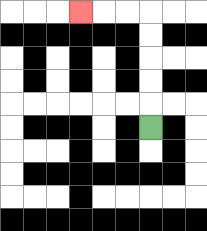{'start': '[6, 5]', 'end': '[3, 0]', 'path_directions': 'U,U,U,U,U,L,L,L', 'path_coordinates': '[[6, 5], [6, 4], [6, 3], [6, 2], [6, 1], [6, 0], [5, 0], [4, 0], [3, 0]]'}